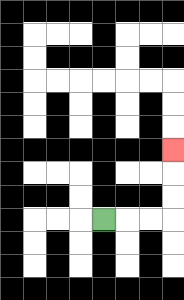{'start': '[4, 9]', 'end': '[7, 6]', 'path_directions': 'R,R,R,U,U,U', 'path_coordinates': '[[4, 9], [5, 9], [6, 9], [7, 9], [7, 8], [7, 7], [7, 6]]'}